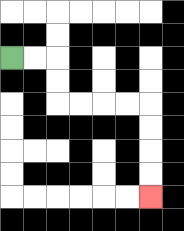{'start': '[0, 2]', 'end': '[6, 8]', 'path_directions': 'R,R,D,D,R,R,R,R,D,D,D,D', 'path_coordinates': '[[0, 2], [1, 2], [2, 2], [2, 3], [2, 4], [3, 4], [4, 4], [5, 4], [6, 4], [6, 5], [6, 6], [6, 7], [6, 8]]'}